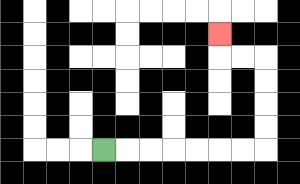{'start': '[4, 6]', 'end': '[9, 1]', 'path_directions': 'R,R,R,R,R,R,R,U,U,U,U,L,L,U', 'path_coordinates': '[[4, 6], [5, 6], [6, 6], [7, 6], [8, 6], [9, 6], [10, 6], [11, 6], [11, 5], [11, 4], [11, 3], [11, 2], [10, 2], [9, 2], [9, 1]]'}